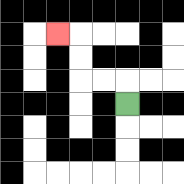{'start': '[5, 4]', 'end': '[2, 1]', 'path_directions': 'U,L,L,U,U,L', 'path_coordinates': '[[5, 4], [5, 3], [4, 3], [3, 3], [3, 2], [3, 1], [2, 1]]'}